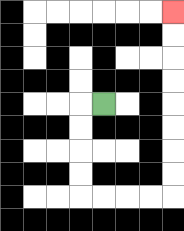{'start': '[4, 4]', 'end': '[7, 0]', 'path_directions': 'L,D,D,D,D,R,R,R,R,U,U,U,U,U,U,U,U', 'path_coordinates': '[[4, 4], [3, 4], [3, 5], [3, 6], [3, 7], [3, 8], [4, 8], [5, 8], [6, 8], [7, 8], [7, 7], [7, 6], [7, 5], [7, 4], [7, 3], [7, 2], [7, 1], [7, 0]]'}